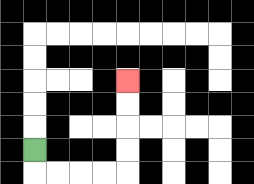{'start': '[1, 6]', 'end': '[5, 3]', 'path_directions': 'D,R,R,R,R,U,U,U,U', 'path_coordinates': '[[1, 6], [1, 7], [2, 7], [3, 7], [4, 7], [5, 7], [5, 6], [5, 5], [5, 4], [5, 3]]'}